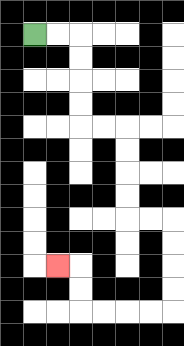{'start': '[1, 1]', 'end': '[2, 11]', 'path_directions': 'R,R,D,D,D,D,R,R,D,D,D,D,R,R,D,D,D,D,L,L,L,L,U,U,L', 'path_coordinates': '[[1, 1], [2, 1], [3, 1], [3, 2], [3, 3], [3, 4], [3, 5], [4, 5], [5, 5], [5, 6], [5, 7], [5, 8], [5, 9], [6, 9], [7, 9], [7, 10], [7, 11], [7, 12], [7, 13], [6, 13], [5, 13], [4, 13], [3, 13], [3, 12], [3, 11], [2, 11]]'}